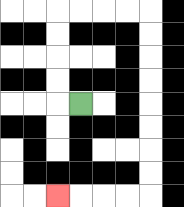{'start': '[3, 4]', 'end': '[2, 8]', 'path_directions': 'L,U,U,U,U,R,R,R,R,D,D,D,D,D,D,D,D,L,L,L,L', 'path_coordinates': '[[3, 4], [2, 4], [2, 3], [2, 2], [2, 1], [2, 0], [3, 0], [4, 0], [5, 0], [6, 0], [6, 1], [6, 2], [6, 3], [6, 4], [6, 5], [6, 6], [6, 7], [6, 8], [5, 8], [4, 8], [3, 8], [2, 8]]'}